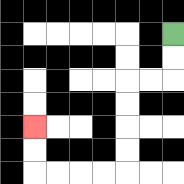{'start': '[7, 1]', 'end': '[1, 5]', 'path_directions': 'D,D,L,L,D,D,D,D,L,L,L,L,U,U', 'path_coordinates': '[[7, 1], [7, 2], [7, 3], [6, 3], [5, 3], [5, 4], [5, 5], [5, 6], [5, 7], [4, 7], [3, 7], [2, 7], [1, 7], [1, 6], [1, 5]]'}